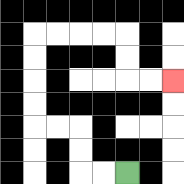{'start': '[5, 7]', 'end': '[7, 3]', 'path_directions': 'L,L,U,U,L,L,U,U,U,U,R,R,R,R,D,D,R,R', 'path_coordinates': '[[5, 7], [4, 7], [3, 7], [3, 6], [3, 5], [2, 5], [1, 5], [1, 4], [1, 3], [1, 2], [1, 1], [2, 1], [3, 1], [4, 1], [5, 1], [5, 2], [5, 3], [6, 3], [7, 3]]'}